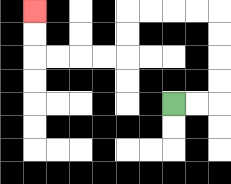{'start': '[7, 4]', 'end': '[1, 0]', 'path_directions': 'R,R,U,U,U,U,L,L,L,L,D,D,L,L,L,L,U,U', 'path_coordinates': '[[7, 4], [8, 4], [9, 4], [9, 3], [9, 2], [9, 1], [9, 0], [8, 0], [7, 0], [6, 0], [5, 0], [5, 1], [5, 2], [4, 2], [3, 2], [2, 2], [1, 2], [1, 1], [1, 0]]'}